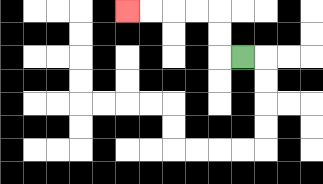{'start': '[10, 2]', 'end': '[5, 0]', 'path_directions': 'L,U,U,L,L,L,L', 'path_coordinates': '[[10, 2], [9, 2], [9, 1], [9, 0], [8, 0], [7, 0], [6, 0], [5, 0]]'}